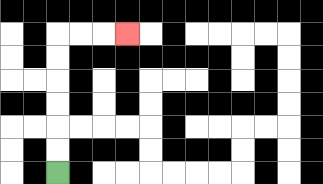{'start': '[2, 7]', 'end': '[5, 1]', 'path_directions': 'U,U,U,U,U,U,R,R,R', 'path_coordinates': '[[2, 7], [2, 6], [2, 5], [2, 4], [2, 3], [2, 2], [2, 1], [3, 1], [4, 1], [5, 1]]'}